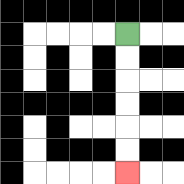{'start': '[5, 1]', 'end': '[5, 7]', 'path_directions': 'D,D,D,D,D,D', 'path_coordinates': '[[5, 1], [5, 2], [5, 3], [5, 4], [5, 5], [5, 6], [5, 7]]'}